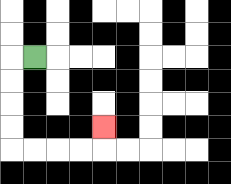{'start': '[1, 2]', 'end': '[4, 5]', 'path_directions': 'L,D,D,D,D,R,R,R,R,U', 'path_coordinates': '[[1, 2], [0, 2], [0, 3], [0, 4], [0, 5], [0, 6], [1, 6], [2, 6], [3, 6], [4, 6], [4, 5]]'}